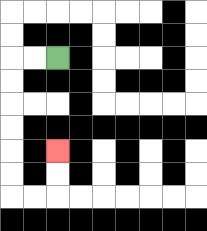{'start': '[2, 2]', 'end': '[2, 6]', 'path_directions': 'L,L,D,D,D,D,D,D,R,R,U,U', 'path_coordinates': '[[2, 2], [1, 2], [0, 2], [0, 3], [0, 4], [0, 5], [0, 6], [0, 7], [0, 8], [1, 8], [2, 8], [2, 7], [2, 6]]'}